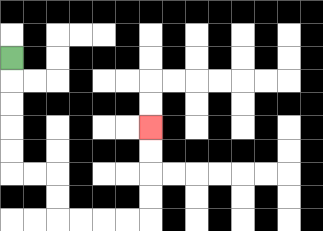{'start': '[0, 2]', 'end': '[6, 5]', 'path_directions': 'D,D,D,D,D,R,R,D,D,R,R,R,R,U,U,U,U', 'path_coordinates': '[[0, 2], [0, 3], [0, 4], [0, 5], [0, 6], [0, 7], [1, 7], [2, 7], [2, 8], [2, 9], [3, 9], [4, 9], [5, 9], [6, 9], [6, 8], [6, 7], [6, 6], [6, 5]]'}